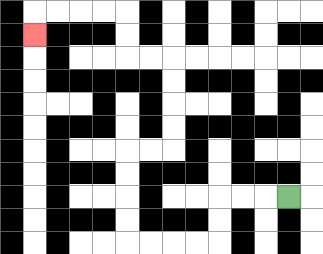{'start': '[12, 8]', 'end': '[1, 1]', 'path_directions': 'L,L,L,D,D,L,L,L,L,U,U,U,U,R,R,U,U,U,U,L,L,U,U,L,L,L,L,D', 'path_coordinates': '[[12, 8], [11, 8], [10, 8], [9, 8], [9, 9], [9, 10], [8, 10], [7, 10], [6, 10], [5, 10], [5, 9], [5, 8], [5, 7], [5, 6], [6, 6], [7, 6], [7, 5], [7, 4], [7, 3], [7, 2], [6, 2], [5, 2], [5, 1], [5, 0], [4, 0], [3, 0], [2, 0], [1, 0], [1, 1]]'}